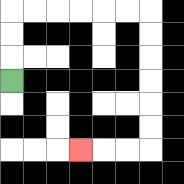{'start': '[0, 3]', 'end': '[3, 6]', 'path_directions': 'U,U,U,R,R,R,R,R,R,D,D,D,D,D,D,L,L,L', 'path_coordinates': '[[0, 3], [0, 2], [0, 1], [0, 0], [1, 0], [2, 0], [3, 0], [4, 0], [5, 0], [6, 0], [6, 1], [6, 2], [6, 3], [6, 4], [6, 5], [6, 6], [5, 6], [4, 6], [3, 6]]'}